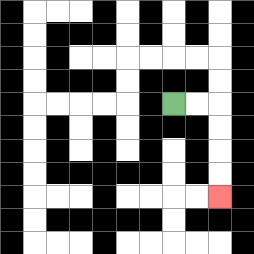{'start': '[7, 4]', 'end': '[9, 8]', 'path_directions': 'R,R,D,D,D,D', 'path_coordinates': '[[7, 4], [8, 4], [9, 4], [9, 5], [9, 6], [9, 7], [9, 8]]'}